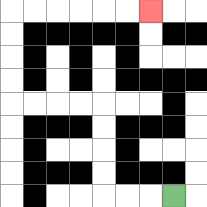{'start': '[7, 8]', 'end': '[6, 0]', 'path_directions': 'L,L,L,U,U,U,U,L,L,L,L,U,U,U,U,R,R,R,R,R,R', 'path_coordinates': '[[7, 8], [6, 8], [5, 8], [4, 8], [4, 7], [4, 6], [4, 5], [4, 4], [3, 4], [2, 4], [1, 4], [0, 4], [0, 3], [0, 2], [0, 1], [0, 0], [1, 0], [2, 0], [3, 0], [4, 0], [5, 0], [6, 0]]'}